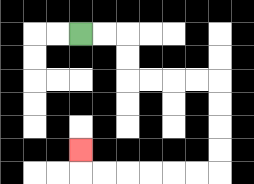{'start': '[3, 1]', 'end': '[3, 6]', 'path_directions': 'R,R,D,D,R,R,R,R,D,D,D,D,L,L,L,L,L,L,U', 'path_coordinates': '[[3, 1], [4, 1], [5, 1], [5, 2], [5, 3], [6, 3], [7, 3], [8, 3], [9, 3], [9, 4], [9, 5], [9, 6], [9, 7], [8, 7], [7, 7], [6, 7], [5, 7], [4, 7], [3, 7], [3, 6]]'}